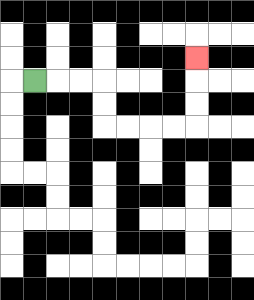{'start': '[1, 3]', 'end': '[8, 2]', 'path_directions': 'R,R,R,D,D,R,R,R,R,U,U,U', 'path_coordinates': '[[1, 3], [2, 3], [3, 3], [4, 3], [4, 4], [4, 5], [5, 5], [6, 5], [7, 5], [8, 5], [8, 4], [8, 3], [8, 2]]'}